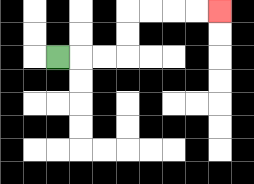{'start': '[2, 2]', 'end': '[9, 0]', 'path_directions': 'R,R,R,U,U,R,R,R,R', 'path_coordinates': '[[2, 2], [3, 2], [4, 2], [5, 2], [5, 1], [5, 0], [6, 0], [7, 0], [8, 0], [9, 0]]'}